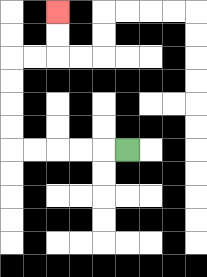{'start': '[5, 6]', 'end': '[2, 0]', 'path_directions': 'L,L,L,L,L,U,U,U,U,R,R,U,U', 'path_coordinates': '[[5, 6], [4, 6], [3, 6], [2, 6], [1, 6], [0, 6], [0, 5], [0, 4], [0, 3], [0, 2], [1, 2], [2, 2], [2, 1], [2, 0]]'}